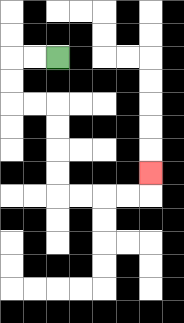{'start': '[2, 2]', 'end': '[6, 7]', 'path_directions': 'L,L,D,D,R,R,D,D,D,D,R,R,R,R,U', 'path_coordinates': '[[2, 2], [1, 2], [0, 2], [0, 3], [0, 4], [1, 4], [2, 4], [2, 5], [2, 6], [2, 7], [2, 8], [3, 8], [4, 8], [5, 8], [6, 8], [6, 7]]'}